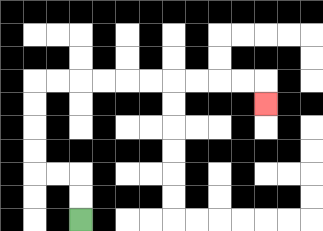{'start': '[3, 9]', 'end': '[11, 4]', 'path_directions': 'U,U,L,L,U,U,U,U,R,R,R,R,R,R,R,R,R,R,D', 'path_coordinates': '[[3, 9], [3, 8], [3, 7], [2, 7], [1, 7], [1, 6], [1, 5], [1, 4], [1, 3], [2, 3], [3, 3], [4, 3], [5, 3], [6, 3], [7, 3], [8, 3], [9, 3], [10, 3], [11, 3], [11, 4]]'}